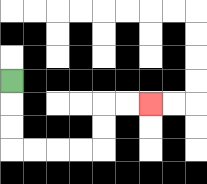{'start': '[0, 3]', 'end': '[6, 4]', 'path_directions': 'D,D,D,R,R,R,R,U,U,R,R', 'path_coordinates': '[[0, 3], [0, 4], [0, 5], [0, 6], [1, 6], [2, 6], [3, 6], [4, 6], [4, 5], [4, 4], [5, 4], [6, 4]]'}